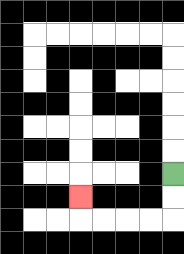{'start': '[7, 7]', 'end': '[3, 8]', 'path_directions': 'D,D,L,L,L,L,U', 'path_coordinates': '[[7, 7], [7, 8], [7, 9], [6, 9], [5, 9], [4, 9], [3, 9], [3, 8]]'}